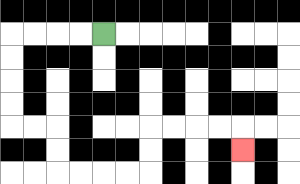{'start': '[4, 1]', 'end': '[10, 6]', 'path_directions': 'L,L,L,L,D,D,D,D,R,R,D,D,R,R,R,R,U,U,R,R,R,R,D', 'path_coordinates': '[[4, 1], [3, 1], [2, 1], [1, 1], [0, 1], [0, 2], [0, 3], [0, 4], [0, 5], [1, 5], [2, 5], [2, 6], [2, 7], [3, 7], [4, 7], [5, 7], [6, 7], [6, 6], [6, 5], [7, 5], [8, 5], [9, 5], [10, 5], [10, 6]]'}